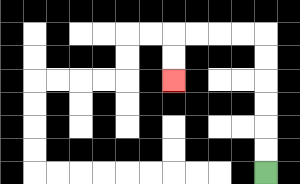{'start': '[11, 7]', 'end': '[7, 3]', 'path_directions': 'U,U,U,U,U,U,L,L,L,L,D,D', 'path_coordinates': '[[11, 7], [11, 6], [11, 5], [11, 4], [11, 3], [11, 2], [11, 1], [10, 1], [9, 1], [8, 1], [7, 1], [7, 2], [7, 3]]'}